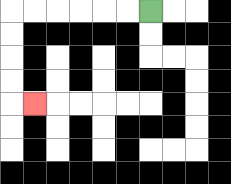{'start': '[6, 0]', 'end': '[1, 4]', 'path_directions': 'L,L,L,L,L,L,D,D,D,D,R', 'path_coordinates': '[[6, 0], [5, 0], [4, 0], [3, 0], [2, 0], [1, 0], [0, 0], [0, 1], [0, 2], [0, 3], [0, 4], [1, 4]]'}